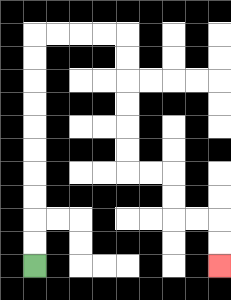{'start': '[1, 11]', 'end': '[9, 11]', 'path_directions': 'U,U,U,U,U,U,U,U,U,U,R,R,R,R,D,D,D,D,D,D,R,R,D,D,R,R,D,D', 'path_coordinates': '[[1, 11], [1, 10], [1, 9], [1, 8], [1, 7], [1, 6], [1, 5], [1, 4], [1, 3], [1, 2], [1, 1], [2, 1], [3, 1], [4, 1], [5, 1], [5, 2], [5, 3], [5, 4], [5, 5], [5, 6], [5, 7], [6, 7], [7, 7], [7, 8], [7, 9], [8, 9], [9, 9], [9, 10], [9, 11]]'}